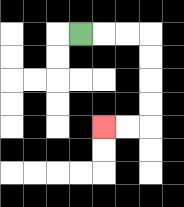{'start': '[3, 1]', 'end': '[4, 5]', 'path_directions': 'R,R,R,D,D,D,D,L,L', 'path_coordinates': '[[3, 1], [4, 1], [5, 1], [6, 1], [6, 2], [6, 3], [6, 4], [6, 5], [5, 5], [4, 5]]'}